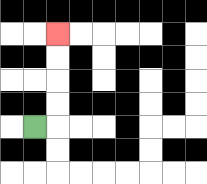{'start': '[1, 5]', 'end': '[2, 1]', 'path_directions': 'R,U,U,U,U', 'path_coordinates': '[[1, 5], [2, 5], [2, 4], [2, 3], [2, 2], [2, 1]]'}